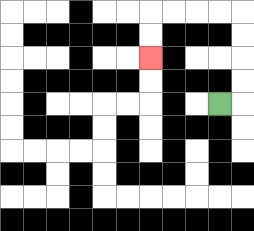{'start': '[9, 4]', 'end': '[6, 2]', 'path_directions': 'R,U,U,U,U,L,L,L,L,D,D', 'path_coordinates': '[[9, 4], [10, 4], [10, 3], [10, 2], [10, 1], [10, 0], [9, 0], [8, 0], [7, 0], [6, 0], [6, 1], [6, 2]]'}